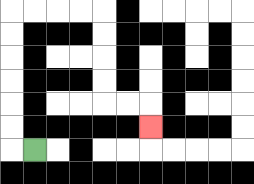{'start': '[1, 6]', 'end': '[6, 5]', 'path_directions': 'L,U,U,U,U,U,U,R,R,R,R,D,D,D,D,R,R,D', 'path_coordinates': '[[1, 6], [0, 6], [0, 5], [0, 4], [0, 3], [0, 2], [0, 1], [0, 0], [1, 0], [2, 0], [3, 0], [4, 0], [4, 1], [4, 2], [4, 3], [4, 4], [5, 4], [6, 4], [6, 5]]'}